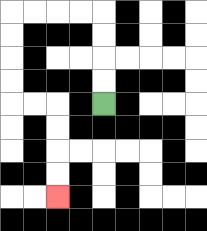{'start': '[4, 4]', 'end': '[2, 8]', 'path_directions': 'U,U,U,U,L,L,L,L,D,D,D,D,R,R,D,D,D,D', 'path_coordinates': '[[4, 4], [4, 3], [4, 2], [4, 1], [4, 0], [3, 0], [2, 0], [1, 0], [0, 0], [0, 1], [0, 2], [0, 3], [0, 4], [1, 4], [2, 4], [2, 5], [2, 6], [2, 7], [2, 8]]'}